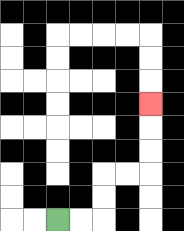{'start': '[2, 9]', 'end': '[6, 4]', 'path_directions': 'R,R,U,U,R,R,U,U,U', 'path_coordinates': '[[2, 9], [3, 9], [4, 9], [4, 8], [4, 7], [5, 7], [6, 7], [6, 6], [6, 5], [6, 4]]'}